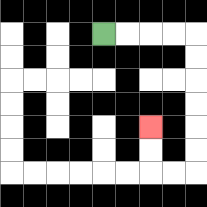{'start': '[4, 1]', 'end': '[6, 5]', 'path_directions': 'R,R,R,R,D,D,D,D,D,D,L,L,U,U', 'path_coordinates': '[[4, 1], [5, 1], [6, 1], [7, 1], [8, 1], [8, 2], [8, 3], [8, 4], [8, 5], [8, 6], [8, 7], [7, 7], [6, 7], [6, 6], [6, 5]]'}